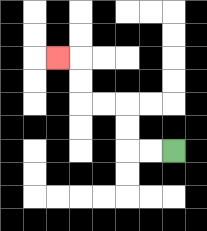{'start': '[7, 6]', 'end': '[2, 2]', 'path_directions': 'L,L,U,U,L,L,U,U,L', 'path_coordinates': '[[7, 6], [6, 6], [5, 6], [5, 5], [5, 4], [4, 4], [3, 4], [3, 3], [3, 2], [2, 2]]'}